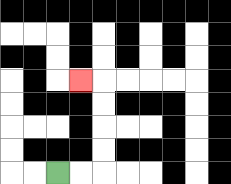{'start': '[2, 7]', 'end': '[3, 3]', 'path_directions': 'R,R,U,U,U,U,L', 'path_coordinates': '[[2, 7], [3, 7], [4, 7], [4, 6], [4, 5], [4, 4], [4, 3], [3, 3]]'}